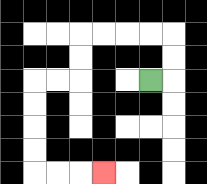{'start': '[6, 3]', 'end': '[4, 7]', 'path_directions': 'R,U,U,L,L,L,L,D,D,L,L,D,D,D,D,R,R,R', 'path_coordinates': '[[6, 3], [7, 3], [7, 2], [7, 1], [6, 1], [5, 1], [4, 1], [3, 1], [3, 2], [3, 3], [2, 3], [1, 3], [1, 4], [1, 5], [1, 6], [1, 7], [2, 7], [3, 7], [4, 7]]'}